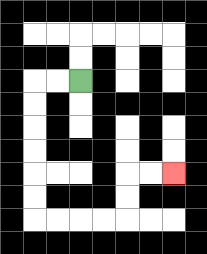{'start': '[3, 3]', 'end': '[7, 7]', 'path_directions': 'L,L,D,D,D,D,D,D,R,R,R,R,U,U,R,R', 'path_coordinates': '[[3, 3], [2, 3], [1, 3], [1, 4], [1, 5], [1, 6], [1, 7], [1, 8], [1, 9], [2, 9], [3, 9], [4, 9], [5, 9], [5, 8], [5, 7], [6, 7], [7, 7]]'}